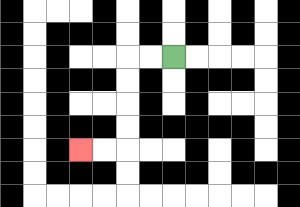{'start': '[7, 2]', 'end': '[3, 6]', 'path_directions': 'L,L,D,D,D,D,L,L', 'path_coordinates': '[[7, 2], [6, 2], [5, 2], [5, 3], [5, 4], [5, 5], [5, 6], [4, 6], [3, 6]]'}